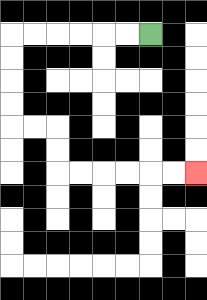{'start': '[6, 1]', 'end': '[8, 7]', 'path_directions': 'L,L,L,L,L,L,D,D,D,D,R,R,D,D,R,R,R,R,R,R', 'path_coordinates': '[[6, 1], [5, 1], [4, 1], [3, 1], [2, 1], [1, 1], [0, 1], [0, 2], [0, 3], [0, 4], [0, 5], [1, 5], [2, 5], [2, 6], [2, 7], [3, 7], [4, 7], [5, 7], [6, 7], [7, 7], [8, 7]]'}